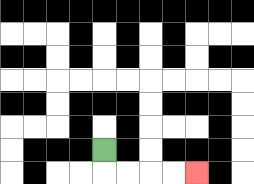{'start': '[4, 6]', 'end': '[8, 7]', 'path_directions': 'D,R,R,R,R', 'path_coordinates': '[[4, 6], [4, 7], [5, 7], [6, 7], [7, 7], [8, 7]]'}